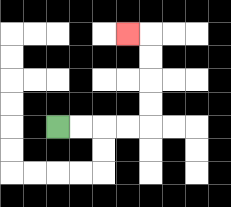{'start': '[2, 5]', 'end': '[5, 1]', 'path_directions': 'R,R,R,R,U,U,U,U,L', 'path_coordinates': '[[2, 5], [3, 5], [4, 5], [5, 5], [6, 5], [6, 4], [6, 3], [6, 2], [6, 1], [5, 1]]'}